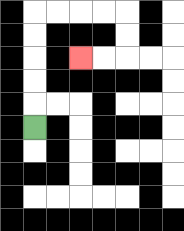{'start': '[1, 5]', 'end': '[3, 2]', 'path_directions': 'U,U,U,U,U,R,R,R,R,D,D,L,L', 'path_coordinates': '[[1, 5], [1, 4], [1, 3], [1, 2], [1, 1], [1, 0], [2, 0], [3, 0], [4, 0], [5, 0], [5, 1], [5, 2], [4, 2], [3, 2]]'}